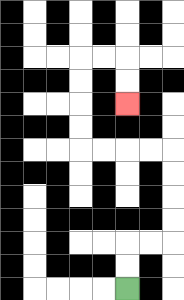{'start': '[5, 12]', 'end': '[5, 4]', 'path_directions': 'U,U,R,R,U,U,U,U,L,L,L,L,U,U,U,U,R,R,D,D', 'path_coordinates': '[[5, 12], [5, 11], [5, 10], [6, 10], [7, 10], [7, 9], [7, 8], [7, 7], [7, 6], [6, 6], [5, 6], [4, 6], [3, 6], [3, 5], [3, 4], [3, 3], [3, 2], [4, 2], [5, 2], [5, 3], [5, 4]]'}